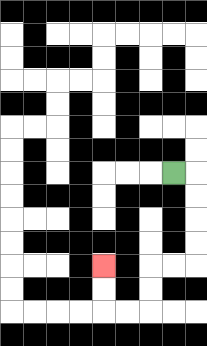{'start': '[7, 7]', 'end': '[4, 11]', 'path_directions': 'R,D,D,D,D,L,L,D,D,L,L,U,U', 'path_coordinates': '[[7, 7], [8, 7], [8, 8], [8, 9], [8, 10], [8, 11], [7, 11], [6, 11], [6, 12], [6, 13], [5, 13], [4, 13], [4, 12], [4, 11]]'}